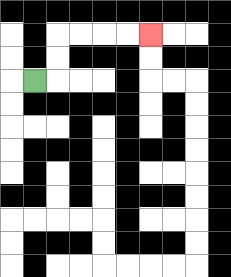{'start': '[1, 3]', 'end': '[6, 1]', 'path_directions': 'R,U,U,R,R,R,R', 'path_coordinates': '[[1, 3], [2, 3], [2, 2], [2, 1], [3, 1], [4, 1], [5, 1], [6, 1]]'}